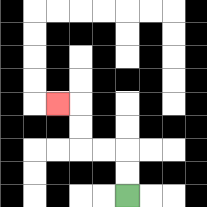{'start': '[5, 8]', 'end': '[2, 4]', 'path_directions': 'U,U,L,L,U,U,L', 'path_coordinates': '[[5, 8], [5, 7], [5, 6], [4, 6], [3, 6], [3, 5], [3, 4], [2, 4]]'}